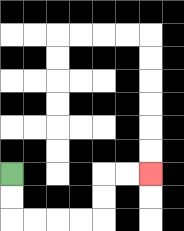{'start': '[0, 7]', 'end': '[6, 7]', 'path_directions': 'D,D,R,R,R,R,U,U,R,R', 'path_coordinates': '[[0, 7], [0, 8], [0, 9], [1, 9], [2, 9], [3, 9], [4, 9], [4, 8], [4, 7], [5, 7], [6, 7]]'}